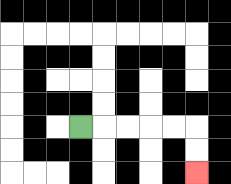{'start': '[3, 5]', 'end': '[8, 7]', 'path_directions': 'R,R,R,R,R,D,D', 'path_coordinates': '[[3, 5], [4, 5], [5, 5], [6, 5], [7, 5], [8, 5], [8, 6], [8, 7]]'}